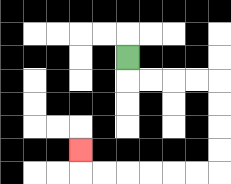{'start': '[5, 2]', 'end': '[3, 6]', 'path_directions': 'D,R,R,R,R,D,D,D,D,L,L,L,L,L,L,U', 'path_coordinates': '[[5, 2], [5, 3], [6, 3], [7, 3], [8, 3], [9, 3], [9, 4], [9, 5], [9, 6], [9, 7], [8, 7], [7, 7], [6, 7], [5, 7], [4, 7], [3, 7], [3, 6]]'}